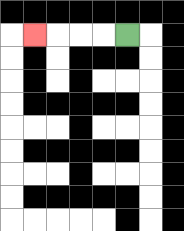{'start': '[5, 1]', 'end': '[1, 1]', 'path_directions': 'L,L,L,L', 'path_coordinates': '[[5, 1], [4, 1], [3, 1], [2, 1], [1, 1]]'}